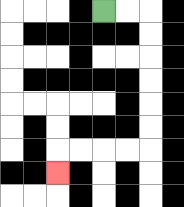{'start': '[4, 0]', 'end': '[2, 7]', 'path_directions': 'R,R,D,D,D,D,D,D,L,L,L,L,D', 'path_coordinates': '[[4, 0], [5, 0], [6, 0], [6, 1], [6, 2], [6, 3], [6, 4], [6, 5], [6, 6], [5, 6], [4, 6], [3, 6], [2, 6], [2, 7]]'}